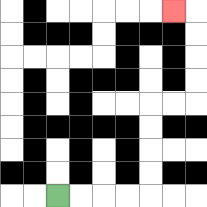{'start': '[2, 8]', 'end': '[7, 0]', 'path_directions': 'R,R,R,R,U,U,U,U,R,R,U,U,U,U,L', 'path_coordinates': '[[2, 8], [3, 8], [4, 8], [5, 8], [6, 8], [6, 7], [6, 6], [6, 5], [6, 4], [7, 4], [8, 4], [8, 3], [8, 2], [8, 1], [8, 0], [7, 0]]'}